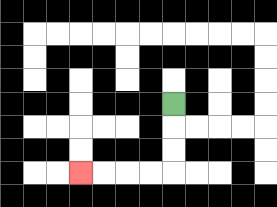{'start': '[7, 4]', 'end': '[3, 7]', 'path_directions': 'D,D,D,L,L,L,L', 'path_coordinates': '[[7, 4], [7, 5], [7, 6], [7, 7], [6, 7], [5, 7], [4, 7], [3, 7]]'}